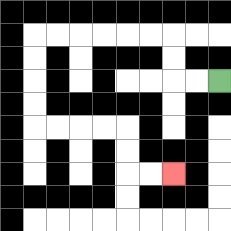{'start': '[9, 3]', 'end': '[7, 7]', 'path_directions': 'L,L,U,U,L,L,L,L,L,L,D,D,D,D,R,R,R,R,D,D,R,R', 'path_coordinates': '[[9, 3], [8, 3], [7, 3], [7, 2], [7, 1], [6, 1], [5, 1], [4, 1], [3, 1], [2, 1], [1, 1], [1, 2], [1, 3], [1, 4], [1, 5], [2, 5], [3, 5], [4, 5], [5, 5], [5, 6], [5, 7], [6, 7], [7, 7]]'}